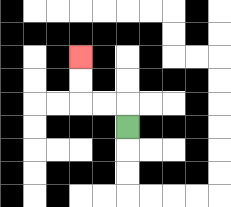{'start': '[5, 5]', 'end': '[3, 2]', 'path_directions': 'U,L,L,U,U', 'path_coordinates': '[[5, 5], [5, 4], [4, 4], [3, 4], [3, 3], [3, 2]]'}